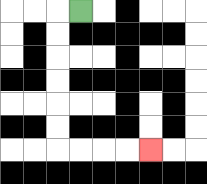{'start': '[3, 0]', 'end': '[6, 6]', 'path_directions': 'L,D,D,D,D,D,D,R,R,R,R', 'path_coordinates': '[[3, 0], [2, 0], [2, 1], [2, 2], [2, 3], [2, 4], [2, 5], [2, 6], [3, 6], [4, 6], [5, 6], [6, 6]]'}